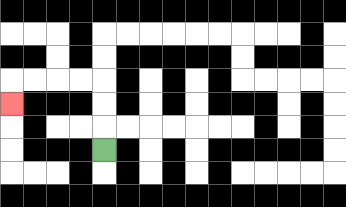{'start': '[4, 6]', 'end': '[0, 4]', 'path_directions': 'U,U,U,L,L,L,L,D', 'path_coordinates': '[[4, 6], [4, 5], [4, 4], [4, 3], [3, 3], [2, 3], [1, 3], [0, 3], [0, 4]]'}